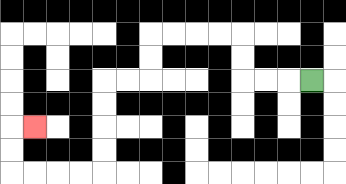{'start': '[13, 3]', 'end': '[1, 5]', 'path_directions': 'L,L,L,U,U,L,L,L,L,D,D,L,L,D,D,D,D,L,L,L,L,U,U,R', 'path_coordinates': '[[13, 3], [12, 3], [11, 3], [10, 3], [10, 2], [10, 1], [9, 1], [8, 1], [7, 1], [6, 1], [6, 2], [6, 3], [5, 3], [4, 3], [4, 4], [4, 5], [4, 6], [4, 7], [3, 7], [2, 7], [1, 7], [0, 7], [0, 6], [0, 5], [1, 5]]'}